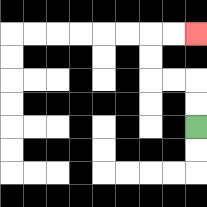{'start': '[8, 5]', 'end': '[8, 1]', 'path_directions': 'U,U,L,L,U,U,R,R', 'path_coordinates': '[[8, 5], [8, 4], [8, 3], [7, 3], [6, 3], [6, 2], [6, 1], [7, 1], [8, 1]]'}